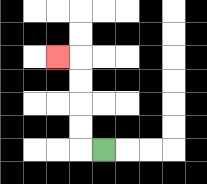{'start': '[4, 6]', 'end': '[2, 2]', 'path_directions': 'L,U,U,U,U,L', 'path_coordinates': '[[4, 6], [3, 6], [3, 5], [3, 4], [3, 3], [3, 2], [2, 2]]'}